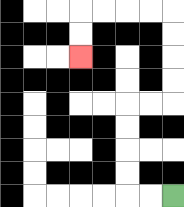{'start': '[7, 8]', 'end': '[3, 2]', 'path_directions': 'L,L,U,U,U,U,R,R,U,U,U,U,L,L,L,L,D,D', 'path_coordinates': '[[7, 8], [6, 8], [5, 8], [5, 7], [5, 6], [5, 5], [5, 4], [6, 4], [7, 4], [7, 3], [7, 2], [7, 1], [7, 0], [6, 0], [5, 0], [4, 0], [3, 0], [3, 1], [3, 2]]'}